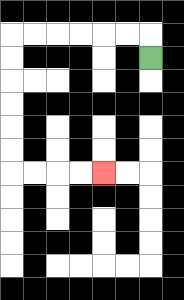{'start': '[6, 2]', 'end': '[4, 7]', 'path_directions': 'U,L,L,L,L,L,L,D,D,D,D,D,D,R,R,R,R', 'path_coordinates': '[[6, 2], [6, 1], [5, 1], [4, 1], [3, 1], [2, 1], [1, 1], [0, 1], [0, 2], [0, 3], [0, 4], [0, 5], [0, 6], [0, 7], [1, 7], [2, 7], [3, 7], [4, 7]]'}